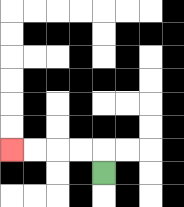{'start': '[4, 7]', 'end': '[0, 6]', 'path_directions': 'U,L,L,L,L', 'path_coordinates': '[[4, 7], [4, 6], [3, 6], [2, 6], [1, 6], [0, 6]]'}